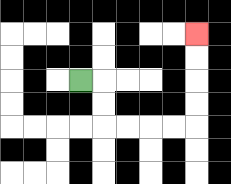{'start': '[3, 3]', 'end': '[8, 1]', 'path_directions': 'R,D,D,R,R,R,R,U,U,U,U', 'path_coordinates': '[[3, 3], [4, 3], [4, 4], [4, 5], [5, 5], [6, 5], [7, 5], [8, 5], [8, 4], [8, 3], [8, 2], [8, 1]]'}